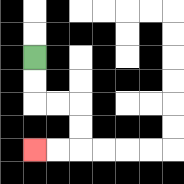{'start': '[1, 2]', 'end': '[1, 6]', 'path_directions': 'D,D,R,R,D,D,L,L', 'path_coordinates': '[[1, 2], [1, 3], [1, 4], [2, 4], [3, 4], [3, 5], [3, 6], [2, 6], [1, 6]]'}